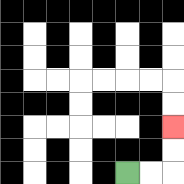{'start': '[5, 7]', 'end': '[7, 5]', 'path_directions': 'R,R,U,U', 'path_coordinates': '[[5, 7], [6, 7], [7, 7], [7, 6], [7, 5]]'}